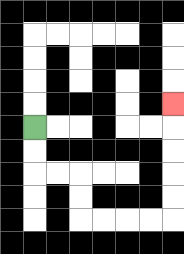{'start': '[1, 5]', 'end': '[7, 4]', 'path_directions': 'D,D,R,R,D,D,R,R,R,R,U,U,U,U,U', 'path_coordinates': '[[1, 5], [1, 6], [1, 7], [2, 7], [3, 7], [3, 8], [3, 9], [4, 9], [5, 9], [6, 9], [7, 9], [7, 8], [7, 7], [7, 6], [7, 5], [7, 4]]'}